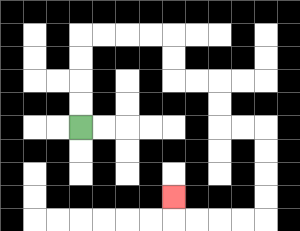{'start': '[3, 5]', 'end': '[7, 8]', 'path_directions': 'U,U,U,U,R,R,R,R,D,D,R,R,D,D,R,R,D,D,D,D,L,L,L,L,U', 'path_coordinates': '[[3, 5], [3, 4], [3, 3], [3, 2], [3, 1], [4, 1], [5, 1], [6, 1], [7, 1], [7, 2], [7, 3], [8, 3], [9, 3], [9, 4], [9, 5], [10, 5], [11, 5], [11, 6], [11, 7], [11, 8], [11, 9], [10, 9], [9, 9], [8, 9], [7, 9], [7, 8]]'}